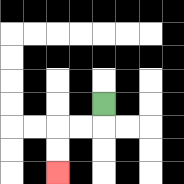{'start': '[4, 4]', 'end': '[2, 7]', 'path_directions': 'D,L,L,D,D', 'path_coordinates': '[[4, 4], [4, 5], [3, 5], [2, 5], [2, 6], [2, 7]]'}